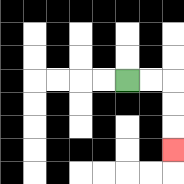{'start': '[5, 3]', 'end': '[7, 6]', 'path_directions': 'R,R,D,D,D', 'path_coordinates': '[[5, 3], [6, 3], [7, 3], [7, 4], [7, 5], [7, 6]]'}